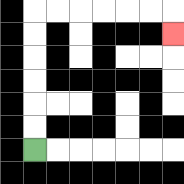{'start': '[1, 6]', 'end': '[7, 1]', 'path_directions': 'U,U,U,U,U,U,R,R,R,R,R,R,D', 'path_coordinates': '[[1, 6], [1, 5], [1, 4], [1, 3], [1, 2], [1, 1], [1, 0], [2, 0], [3, 0], [4, 0], [5, 0], [6, 0], [7, 0], [7, 1]]'}